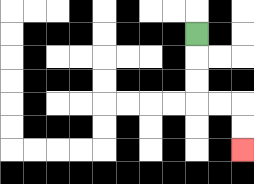{'start': '[8, 1]', 'end': '[10, 6]', 'path_directions': 'D,D,D,R,R,D,D', 'path_coordinates': '[[8, 1], [8, 2], [8, 3], [8, 4], [9, 4], [10, 4], [10, 5], [10, 6]]'}